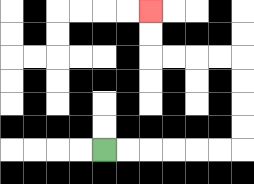{'start': '[4, 6]', 'end': '[6, 0]', 'path_directions': 'R,R,R,R,R,R,U,U,U,U,L,L,L,L,U,U', 'path_coordinates': '[[4, 6], [5, 6], [6, 6], [7, 6], [8, 6], [9, 6], [10, 6], [10, 5], [10, 4], [10, 3], [10, 2], [9, 2], [8, 2], [7, 2], [6, 2], [6, 1], [6, 0]]'}